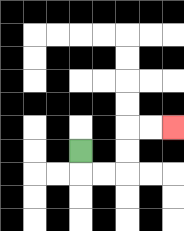{'start': '[3, 6]', 'end': '[7, 5]', 'path_directions': 'D,R,R,U,U,R,R', 'path_coordinates': '[[3, 6], [3, 7], [4, 7], [5, 7], [5, 6], [5, 5], [6, 5], [7, 5]]'}